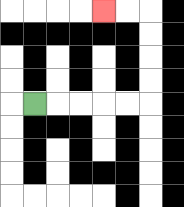{'start': '[1, 4]', 'end': '[4, 0]', 'path_directions': 'R,R,R,R,R,U,U,U,U,L,L', 'path_coordinates': '[[1, 4], [2, 4], [3, 4], [4, 4], [5, 4], [6, 4], [6, 3], [6, 2], [6, 1], [6, 0], [5, 0], [4, 0]]'}